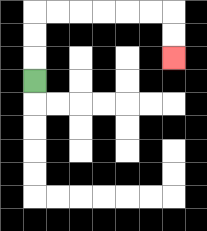{'start': '[1, 3]', 'end': '[7, 2]', 'path_directions': 'U,U,U,R,R,R,R,R,R,D,D', 'path_coordinates': '[[1, 3], [1, 2], [1, 1], [1, 0], [2, 0], [3, 0], [4, 0], [5, 0], [6, 0], [7, 0], [7, 1], [7, 2]]'}